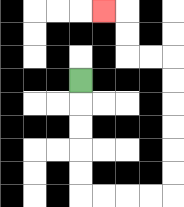{'start': '[3, 3]', 'end': '[4, 0]', 'path_directions': 'D,D,D,D,D,R,R,R,R,U,U,U,U,U,U,L,L,U,U,L', 'path_coordinates': '[[3, 3], [3, 4], [3, 5], [3, 6], [3, 7], [3, 8], [4, 8], [5, 8], [6, 8], [7, 8], [7, 7], [7, 6], [7, 5], [7, 4], [7, 3], [7, 2], [6, 2], [5, 2], [5, 1], [5, 0], [4, 0]]'}